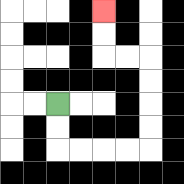{'start': '[2, 4]', 'end': '[4, 0]', 'path_directions': 'D,D,R,R,R,R,U,U,U,U,L,L,U,U', 'path_coordinates': '[[2, 4], [2, 5], [2, 6], [3, 6], [4, 6], [5, 6], [6, 6], [6, 5], [6, 4], [6, 3], [6, 2], [5, 2], [4, 2], [4, 1], [4, 0]]'}